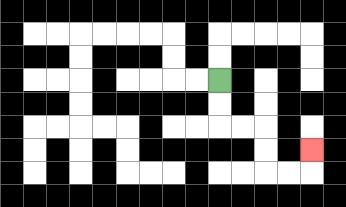{'start': '[9, 3]', 'end': '[13, 6]', 'path_directions': 'D,D,R,R,D,D,R,R,U', 'path_coordinates': '[[9, 3], [9, 4], [9, 5], [10, 5], [11, 5], [11, 6], [11, 7], [12, 7], [13, 7], [13, 6]]'}